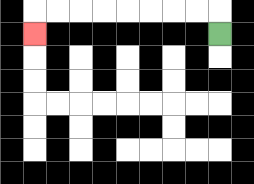{'start': '[9, 1]', 'end': '[1, 1]', 'path_directions': 'U,L,L,L,L,L,L,L,L,D', 'path_coordinates': '[[9, 1], [9, 0], [8, 0], [7, 0], [6, 0], [5, 0], [4, 0], [3, 0], [2, 0], [1, 0], [1, 1]]'}